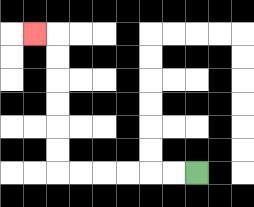{'start': '[8, 7]', 'end': '[1, 1]', 'path_directions': 'L,L,L,L,L,L,U,U,U,U,U,U,L', 'path_coordinates': '[[8, 7], [7, 7], [6, 7], [5, 7], [4, 7], [3, 7], [2, 7], [2, 6], [2, 5], [2, 4], [2, 3], [2, 2], [2, 1], [1, 1]]'}